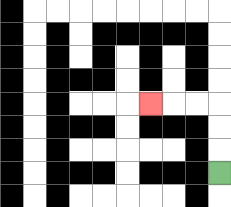{'start': '[9, 7]', 'end': '[6, 4]', 'path_directions': 'U,U,U,L,L,L', 'path_coordinates': '[[9, 7], [9, 6], [9, 5], [9, 4], [8, 4], [7, 4], [6, 4]]'}